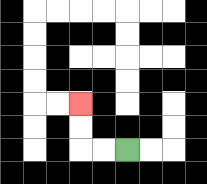{'start': '[5, 6]', 'end': '[3, 4]', 'path_directions': 'L,L,U,U', 'path_coordinates': '[[5, 6], [4, 6], [3, 6], [3, 5], [3, 4]]'}